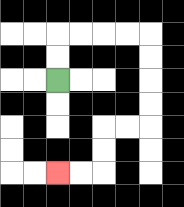{'start': '[2, 3]', 'end': '[2, 7]', 'path_directions': 'U,U,R,R,R,R,D,D,D,D,L,L,D,D,L,L', 'path_coordinates': '[[2, 3], [2, 2], [2, 1], [3, 1], [4, 1], [5, 1], [6, 1], [6, 2], [6, 3], [6, 4], [6, 5], [5, 5], [4, 5], [4, 6], [4, 7], [3, 7], [2, 7]]'}